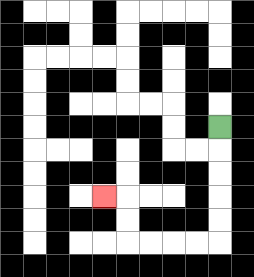{'start': '[9, 5]', 'end': '[4, 8]', 'path_directions': 'D,D,D,D,D,L,L,L,L,U,U,L', 'path_coordinates': '[[9, 5], [9, 6], [9, 7], [9, 8], [9, 9], [9, 10], [8, 10], [7, 10], [6, 10], [5, 10], [5, 9], [5, 8], [4, 8]]'}